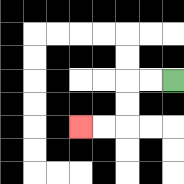{'start': '[7, 3]', 'end': '[3, 5]', 'path_directions': 'L,L,D,D,L,L', 'path_coordinates': '[[7, 3], [6, 3], [5, 3], [5, 4], [5, 5], [4, 5], [3, 5]]'}